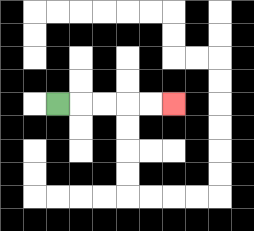{'start': '[2, 4]', 'end': '[7, 4]', 'path_directions': 'R,R,R,R,R', 'path_coordinates': '[[2, 4], [3, 4], [4, 4], [5, 4], [6, 4], [7, 4]]'}